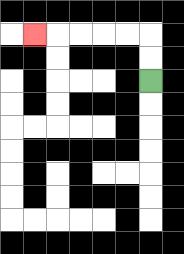{'start': '[6, 3]', 'end': '[1, 1]', 'path_directions': 'U,U,L,L,L,L,L', 'path_coordinates': '[[6, 3], [6, 2], [6, 1], [5, 1], [4, 1], [3, 1], [2, 1], [1, 1]]'}